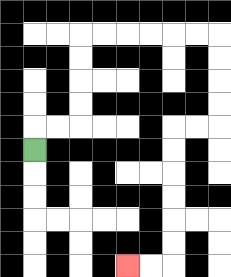{'start': '[1, 6]', 'end': '[5, 11]', 'path_directions': 'U,R,R,U,U,U,U,R,R,R,R,R,R,D,D,D,D,L,L,D,D,D,D,D,D,L,L', 'path_coordinates': '[[1, 6], [1, 5], [2, 5], [3, 5], [3, 4], [3, 3], [3, 2], [3, 1], [4, 1], [5, 1], [6, 1], [7, 1], [8, 1], [9, 1], [9, 2], [9, 3], [9, 4], [9, 5], [8, 5], [7, 5], [7, 6], [7, 7], [7, 8], [7, 9], [7, 10], [7, 11], [6, 11], [5, 11]]'}